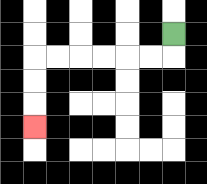{'start': '[7, 1]', 'end': '[1, 5]', 'path_directions': 'D,L,L,L,L,L,L,D,D,D', 'path_coordinates': '[[7, 1], [7, 2], [6, 2], [5, 2], [4, 2], [3, 2], [2, 2], [1, 2], [1, 3], [1, 4], [1, 5]]'}